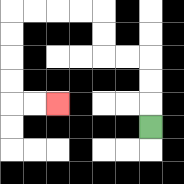{'start': '[6, 5]', 'end': '[2, 4]', 'path_directions': 'U,U,U,L,L,U,U,L,L,L,L,D,D,D,D,R,R', 'path_coordinates': '[[6, 5], [6, 4], [6, 3], [6, 2], [5, 2], [4, 2], [4, 1], [4, 0], [3, 0], [2, 0], [1, 0], [0, 0], [0, 1], [0, 2], [0, 3], [0, 4], [1, 4], [2, 4]]'}